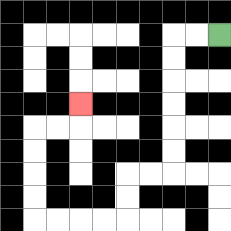{'start': '[9, 1]', 'end': '[3, 4]', 'path_directions': 'L,L,D,D,D,D,D,D,L,L,D,D,L,L,L,L,U,U,U,U,R,R,U', 'path_coordinates': '[[9, 1], [8, 1], [7, 1], [7, 2], [7, 3], [7, 4], [7, 5], [7, 6], [7, 7], [6, 7], [5, 7], [5, 8], [5, 9], [4, 9], [3, 9], [2, 9], [1, 9], [1, 8], [1, 7], [1, 6], [1, 5], [2, 5], [3, 5], [3, 4]]'}